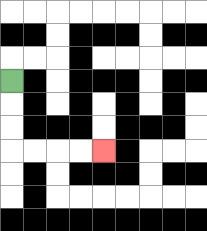{'start': '[0, 3]', 'end': '[4, 6]', 'path_directions': 'D,D,D,R,R,R,R', 'path_coordinates': '[[0, 3], [0, 4], [0, 5], [0, 6], [1, 6], [2, 6], [3, 6], [4, 6]]'}